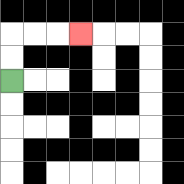{'start': '[0, 3]', 'end': '[3, 1]', 'path_directions': 'U,U,R,R,R', 'path_coordinates': '[[0, 3], [0, 2], [0, 1], [1, 1], [2, 1], [3, 1]]'}